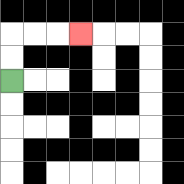{'start': '[0, 3]', 'end': '[3, 1]', 'path_directions': 'U,U,R,R,R', 'path_coordinates': '[[0, 3], [0, 2], [0, 1], [1, 1], [2, 1], [3, 1]]'}